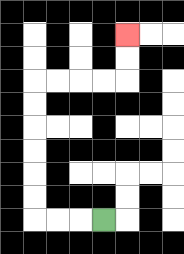{'start': '[4, 9]', 'end': '[5, 1]', 'path_directions': 'L,L,L,U,U,U,U,U,U,R,R,R,R,U,U', 'path_coordinates': '[[4, 9], [3, 9], [2, 9], [1, 9], [1, 8], [1, 7], [1, 6], [1, 5], [1, 4], [1, 3], [2, 3], [3, 3], [4, 3], [5, 3], [5, 2], [5, 1]]'}